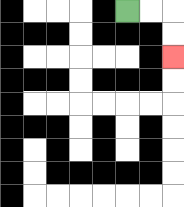{'start': '[5, 0]', 'end': '[7, 2]', 'path_directions': 'R,R,D,D', 'path_coordinates': '[[5, 0], [6, 0], [7, 0], [7, 1], [7, 2]]'}